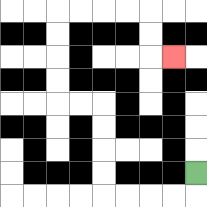{'start': '[8, 7]', 'end': '[7, 2]', 'path_directions': 'D,L,L,L,L,U,U,U,U,L,L,U,U,U,U,R,R,R,R,D,D,R', 'path_coordinates': '[[8, 7], [8, 8], [7, 8], [6, 8], [5, 8], [4, 8], [4, 7], [4, 6], [4, 5], [4, 4], [3, 4], [2, 4], [2, 3], [2, 2], [2, 1], [2, 0], [3, 0], [4, 0], [5, 0], [6, 0], [6, 1], [6, 2], [7, 2]]'}